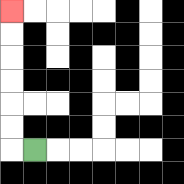{'start': '[1, 6]', 'end': '[0, 0]', 'path_directions': 'L,U,U,U,U,U,U', 'path_coordinates': '[[1, 6], [0, 6], [0, 5], [0, 4], [0, 3], [0, 2], [0, 1], [0, 0]]'}